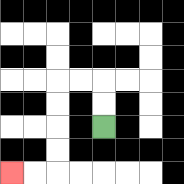{'start': '[4, 5]', 'end': '[0, 7]', 'path_directions': 'U,U,L,L,D,D,D,D,L,L', 'path_coordinates': '[[4, 5], [4, 4], [4, 3], [3, 3], [2, 3], [2, 4], [2, 5], [2, 6], [2, 7], [1, 7], [0, 7]]'}